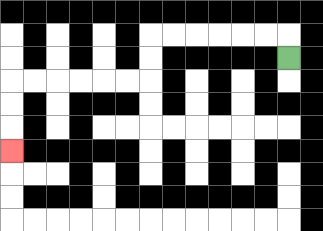{'start': '[12, 2]', 'end': '[0, 6]', 'path_directions': 'U,L,L,L,L,L,L,D,D,L,L,L,L,L,L,D,D,D', 'path_coordinates': '[[12, 2], [12, 1], [11, 1], [10, 1], [9, 1], [8, 1], [7, 1], [6, 1], [6, 2], [6, 3], [5, 3], [4, 3], [3, 3], [2, 3], [1, 3], [0, 3], [0, 4], [0, 5], [0, 6]]'}